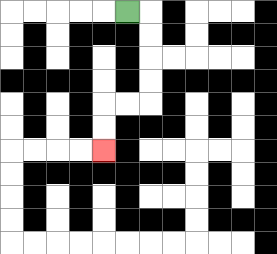{'start': '[5, 0]', 'end': '[4, 6]', 'path_directions': 'R,D,D,D,D,L,L,D,D', 'path_coordinates': '[[5, 0], [6, 0], [6, 1], [6, 2], [6, 3], [6, 4], [5, 4], [4, 4], [4, 5], [4, 6]]'}